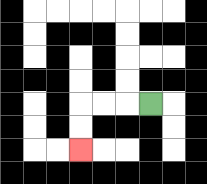{'start': '[6, 4]', 'end': '[3, 6]', 'path_directions': 'L,L,L,D,D', 'path_coordinates': '[[6, 4], [5, 4], [4, 4], [3, 4], [3, 5], [3, 6]]'}